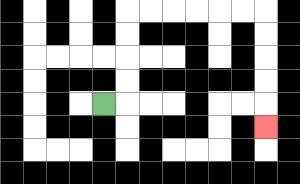{'start': '[4, 4]', 'end': '[11, 5]', 'path_directions': 'R,U,U,U,U,R,R,R,R,R,R,D,D,D,D,D', 'path_coordinates': '[[4, 4], [5, 4], [5, 3], [5, 2], [5, 1], [5, 0], [6, 0], [7, 0], [8, 0], [9, 0], [10, 0], [11, 0], [11, 1], [11, 2], [11, 3], [11, 4], [11, 5]]'}